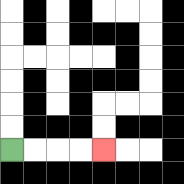{'start': '[0, 6]', 'end': '[4, 6]', 'path_directions': 'R,R,R,R', 'path_coordinates': '[[0, 6], [1, 6], [2, 6], [3, 6], [4, 6]]'}